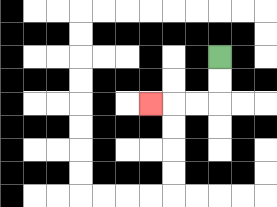{'start': '[9, 2]', 'end': '[6, 4]', 'path_directions': 'D,D,L,L,L', 'path_coordinates': '[[9, 2], [9, 3], [9, 4], [8, 4], [7, 4], [6, 4]]'}